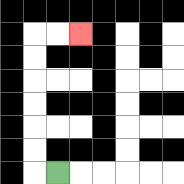{'start': '[2, 7]', 'end': '[3, 1]', 'path_directions': 'L,U,U,U,U,U,U,R,R', 'path_coordinates': '[[2, 7], [1, 7], [1, 6], [1, 5], [1, 4], [1, 3], [1, 2], [1, 1], [2, 1], [3, 1]]'}